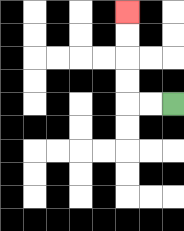{'start': '[7, 4]', 'end': '[5, 0]', 'path_directions': 'L,L,U,U,U,U', 'path_coordinates': '[[7, 4], [6, 4], [5, 4], [5, 3], [5, 2], [5, 1], [5, 0]]'}